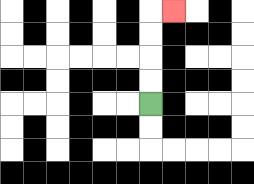{'start': '[6, 4]', 'end': '[7, 0]', 'path_directions': 'U,U,U,U,R', 'path_coordinates': '[[6, 4], [6, 3], [6, 2], [6, 1], [6, 0], [7, 0]]'}